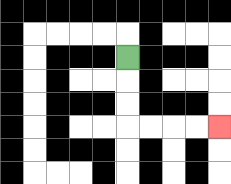{'start': '[5, 2]', 'end': '[9, 5]', 'path_directions': 'D,D,D,R,R,R,R', 'path_coordinates': '[[5, 2], [5, 3], [5, 4], [5, 5], [6, 5], [7, 5], [8, 5], [9, 5]]'}